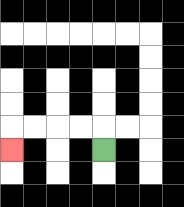{'start': '[4, 6]', 'end': '[0, 6]', 'path_directions': 'U,L,L,L,L,D', 'path_coordinates': '[[4, 6], [4, 5], [3, 5], [2, 5], [1, 5], [0, 5], [0, 6]]'}